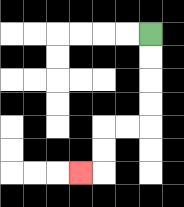{'start': '[6, 1]', 'end': '[3, 7]', 'path_directions': 'D,D,D,D,L,L,D,D,L', 'path_coordinates': '[[6, 1], [6, 2], [6, 3], [6, 4], [6, 5], [5, 5], [4, 5], [4, 6], [4, 7], [3, 7]]'}